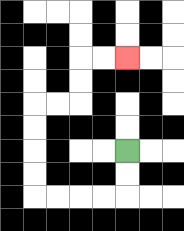{'start': '[5, 6]', 'end': '[5, 2]', 'path_directions': 'D,D,L,L,L,L,U,U,U,U,R,R,U,U,R,R', 'path_coordinates': '[[5, 6], [5, 7], [5, 8], [4, 8], [3, 8], [2, 8], [1, 8], [1, 7], [1, 6], [1, 5], [1, 4], [2, 4], [3, 4], [3, 3], [3, 2], [4, 2], [5, 2]]'}